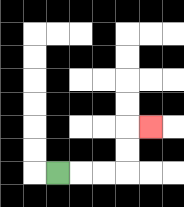{'start': '[2, 7]', 'end': '[6, 5]', 'path_directions': 'R,R,R,U,U,R', 'path_coordinates': '[[2, 7], [3, 7], [4, 7], [5, 7], [5, 6], [5, 5], [6, 5]]'}